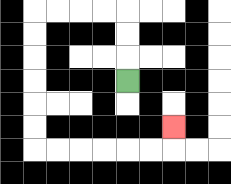{'start': '[5, 3]', 'end': '[7, 5]', 'path_directions': 'U,U,U,L,L,L,L,D,D,D,D,D,D,R,R,R,R,R,R,U', 'path_coordinates': '[[5, 3], [5, 2], [5, 1], [5, 0], [4, 0], [3, 0], [2, 0], [1, 0], [1, 1], [1, 2], [1, 3], [1, 4], [1, 5], [1, 6], [2, 6], [3, 6], [4, 6], [5, 6], [6, 6], [7, 6], [7, 5]]'}